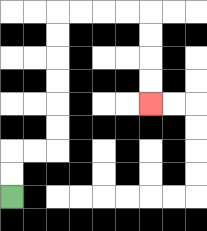{'start': '[0, 8]', 'end': '[6, 4]', 'path_directions': 'U,U,R,R,U,U,U,U,U,U,R,R,R,R,D,D,D,D', 'path_coordinates': '[[0, 8], [0, 7], [0, 6], [1, 6], [2, 6], [2, 5], [2, 4], [2, 3], [2, 2], [2, 1], [2, 0], [3, 0], [4, 0], [5, 0], [6, 0], [6, 1], [6, 2], [6, 3], [6, 4]]'}